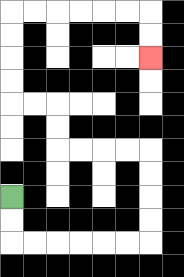{'start': '[0, 8]', 'end': '[6, 2]', 'path_directions': 'D,D,R,R,R,R,R,R,U,U,U,U,L,L,L,L,U,U,L,L,U,U,U,U,R,R,R,R,R,R,D,D', 'path_coordinates': '[[0, 8], [0, 9], [0, 10], [1, 10], [2, 10], [3, 10], [4, 10], [5, 10], [6, 10], [6, 9], [6, 8], [6, 7], [6, 6], [5, 6], [4, 6], [3, 6], [2, 6], [2, 5], [2, 4], [1, 4], [0, 4], [0, 3], [0, 2], [0, 1], [0, 0], [1, 0], [2, 0], [3, 0], [4, 0], [5, 0], [6, 0], [6, 1], [6, 2]]'}